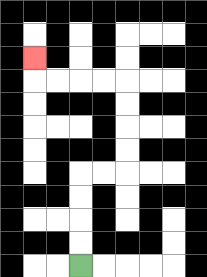{'start': '[3, 11]', 'end': '[1, 2]', 'path_directions': 'U,U,U,U,R,R,U,U,U,U,L,L,L,L,U', 'path_coordinates': '[[3, 11], [3, 10], [3, 9], [3, 8], [3, 7], [4, 7], [5, 7], [5, 6], [5, 5], [5, 4], [5, 3], [4, 3], [3, 3], [2, 3], [1, 3], [1, 2]]'}